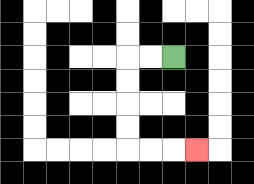{'start': '[7, 2]', 'end': '[8, 6]', 'path_directions': 'L,L,D,D,D,D,R,R,R', 'path_coordinates': '[[7, 2], [6, 2], [5, 2], [5, 3], [5, 4], [5, 5], [5, 6], [6, 6], [7, 6], [8, 6]]'}